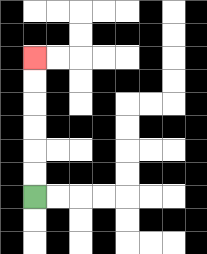{'start': '[1, 8]', 'end': '[1, 2]', 'path_directions': 'U,U,U,U,U,U', 'path_coordinates': '[[1, 8], [1, 7], [1, 6], [1, 5], [1, 4], [1, 3], [1, 2]]'}